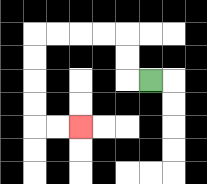{'start': '[6, 3]', 'end': '[3, 5]', 'path_directions': 'L,U,U,L,L,L,L,D,D,D,D,R,R', 'path_coordinates': '[[6, 3], [5, 3], [5, 2], [5, 1], [4, 1], [3, 1], [2, 1], [1, 1], [1, 2], [1, 3], [1, 4], [1, 5], [2, 5], [3, 5]]'}